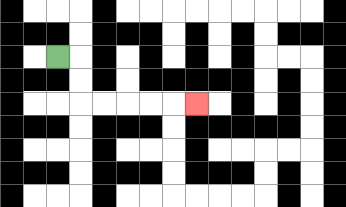{'start': '[2, 2]', 'end': '[8, 4]', 'path_directions': 'R,D,D,R,R,R,R,R', 'path_coordinates': '[[2, 2], [3, 2], [3, 3], [3, 4], [4, 4], [5, 4], [6, 4], [7, 4], [8, 4]]'}